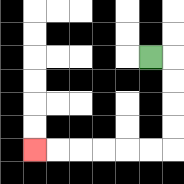{'start': '[6, 2]', 'end': '[1, 6]', 'path_directions': 'R,D,D,D,D,L,L,L,L,L,L', 'path_coordinates': '[[6, 2], [7, 2], [7, 3], [7, 4], [7, 5], [7, 6], [6, 6], [5, 6], [4, 6], [3, 6], [2, 6], [1, 6]]'}